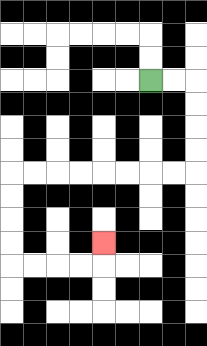{'start': '[6, 3]', 'end': '[4, 10]', 'path_directions': 'R,R,D,D,D,D,L,L,L,L,L,L,L,L,D,D,D,D,R,R,R,R,U', 'path_coordinates': '[[6, 3], [7, 3], [8, 3], [8, 4], [8, 5], [8, 6], [8, 7], [7, 7], [6, 7], [5, 7], [4, 7], [3, 7], [2, 7], [1, 7], [0, 7], [0, 8], [0, 9], [0, 10], [0, 11], [1, 11], [2, 11], [3, 11], [4, 11], [4, 10]]'}